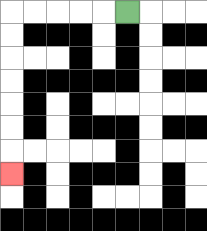{'start': '[5, 0]', 'end': '[0, 7]', 'path_directions': 'L,L,L,L,L,D,D,D,D,D,D,D', 'path_coordinates': '[[5, 0], [4, 0], [3, 0], [2, 0], [1, 0], [0, 0], [0, 1], [0, 2], [0, 3], [0, 4], [0, 5], [0, 6], [0, 7]]'}